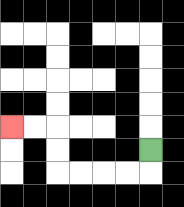{'start': '[6, 6]', 'end': '[0, 5]', 'path_directions': 'D,L,L,L,L,U,U,L,L', 'path_coordinates': '[[6, 6], [6, 7], [5, 7], [4, 7], [3, 7], [2, 7], [2, 6], [2, 5], [1, 5], [0, 5]]'}